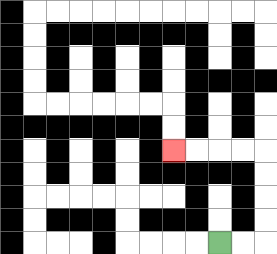{'start': '[9, 10]', 'end': '[7, 6]', 'path_directions': 'R,R,U,U,U,U,L,L,L,L', 'path_coordinates': '[[9, 10], [10, 10], [11, 10], [11, 9], [11, 8], [11, 7], [11, 6], [10, 6], [9, 6], [8, 6], [7, 6]]'}